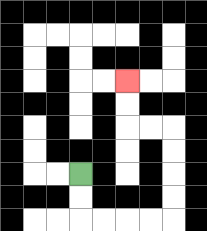{'start': '[3, 7]', 'end': '[5, 3]', 'path_directions': 'D,D,R,R,R,R,U,U,U,U,L,L,U,U', 'path_coordinates': '[[3, 7], [3, 8], [3, 9], [4, 9], [5, 9], [6, 9], [7, 9], [7, 8], [7, 7], [7, 6], [7, 5], [6, 5], [5, 5], [5, 4], [5, 3]]'}